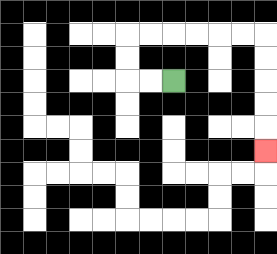{'start': '[7, 3]', 'end': '[11, 6]', 'path_directions': 'L,L,U,U,R,R,R,R,R,R,D,D,D,D,D', 'path_coordinates': '[[7, 3], [6, 3], [5, 3], [5, 2], [5, 1], [6, 1], [7, 1], [8, 1], [9, 1], [10, 1], [11, 1], [11, 2], [11, 3], [11, 4], [11, 5], [11, 6]]'}